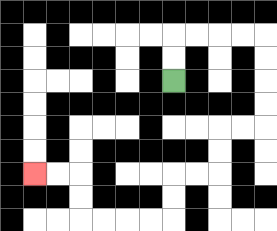{'start': '[7, 3]', 'end': '[1, 7]', 'path_directions': 'U,U,R,R,R,R,D,D,D,D,L,L,D,D,L,L,D,D,L,L,L,L,U,U,L,L', 'path_coordinates': '[[7, 3], [7, 2], [7, 1], [8, 1], [9, 1], [10, 1], [11, 1], [11, 2], [11, 3], [11, 4], [11, 5], [10, 5], [9, 5], [9, 6], [9, 7], [8, 7], [7, 7], [7, 8], [7, 9], [6, 9], [5, 9], [4, 9], [3, 9], [3, 8], [3, 7], [2, 7], [1, 7]]'}